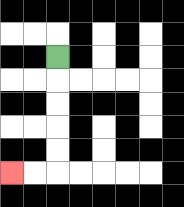{'start': '[2, 2]', 'end': '[0, 7]', 'path_directions': 'D,D,D,D,D,L,L', 'path_coordinates': '[[2, 2], [2, 3], [2, 4], [2, 5], [2, 6], [2, 7], [1, 7], [0, 7]]'}